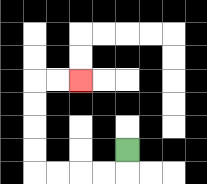{'start': '[5, 6]', 'end': '[3, 3]', 'path_directions': 'D,L,L,L,L,U,U,U,U,R,R', 'path_coordinates': '[[5, 6], [5, 7], [4, 7], [3, 7], [2, 7], [1, 7], [1, 6], [1, 5], [1, 4], [1, 3], [2, 3], [3, 3]]'}